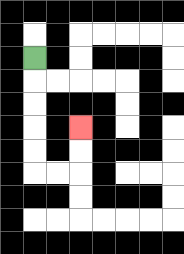{'start': '[1, 2]', 'end': '[3, 5]', 'path_directions': 'D,D,D,D,D,R,R,U,U', 'path_coordinates': '[[1, 2], [1, 3], [1, 4], [1, 5], [1, 6], [1, 7], [2, 7], [3, 7], [3, 6], [3, 5]]'}